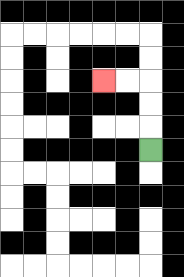{'start': '[6, 6]', 'end': '[4, 3]', 'path_directions': 'U,U,U,L,L', 'path_coordinates': '[[6, 6], [6, 5], [6, 4], [6, 3], [5, 3], [4, 3]]'}